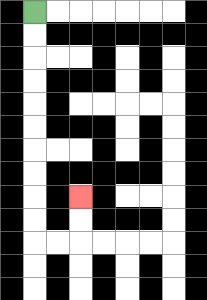{'start': '[1, 0]', 'end': '[3, 8]', 'path_directions': 'D,D,D,D,D,D,D,D,D,D,R,R,U,U', 'path_coordinates': '[[1, 0], [1, 1], [1, 2], [1, 3], [1, 4], [1, 5], [1, 6], [1, 7], [1, 8], [1, 9], [1, 10], [2, 10], [3, 10], [3, 9], [3, 8]]'}